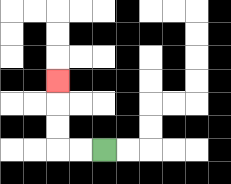{'start': '[4, 6]', 'end': '[2, 3]', 'path_directions': 'L,L,U,U,U', 'path_coordinates': '[[4, 6], [3, 6], [2, 6], [2, 5], [2, 4], [2, 3]]'}